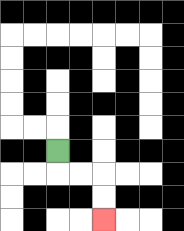{'start': '[2, 6]', 'end': '[4, 9]', 'path_directions': 'D,R,R,D,D', 'path_coordinates': '[[2, 6], [2, 7], [3, 7], [4, 7], [4, 8], [4, 9]]'}